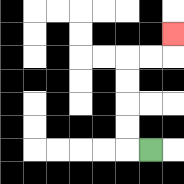{'start': '[6, 6]', 'end': '[7, 1]', 'path_directions': 'L,U,U,U,U,R,R,U', 'path_coordinates': '[[6, 6], [5, 6], [5, 5], [5, 4], [5, 3], [5, 2], [6, 2], [7, 2], [7, 1]]'}